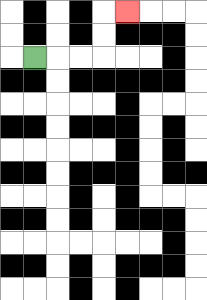{'start': '[1, 2]', 'end': '[5, 0]', 'path_directions': 'R,R,R,U,U,R', 'path_coordinates': '[[1, 2], [2, 2], [3, 2], [4, 2], [4, 1], [4, 0], [5, 0]]'}